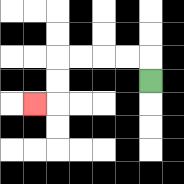{'start': '[6, 3]', 'end': '[1, 4]', 'path_directions': 'U,L,L,L,L,D,D,L', 'path_coordinates': '[[6, 3], [6, 2], [5, 2], [4, 2], [3, 2], [2, 2], [2, 3], [2, 4], [1, 4]]'}